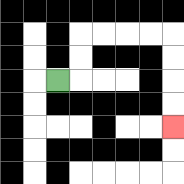{'start': '[2, 3]', 'end': '[7, 5]', 'path_directions': 'R,U,U,R,R,R,R,D,D,D,D', 'path_coordinates': '[[2, 3], [3, 3], [3, 2], [3, 1], [4, 1], [5, 1], [6, 1], [7, 1], [7, 2], [7, 3], [7, 4], [7, 5]]'}